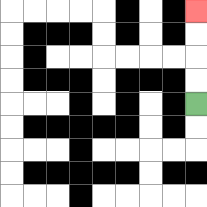{'start': '[8, 4]', 'end': '[8, 0]', 'path_directions': 'U,U,U,U', 'path_coordinates': '[[8, 4], [8, 3], [8, 2], [8, 1], [8, 0]]'}